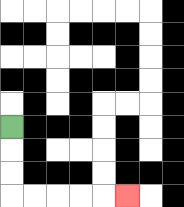{'start': '[0, 5]', 'end': '[5, 8]', 'path_directions': 'D,D,D,R,R,R,R,R', 'path_coordinates': '[[0, 5], [0, 6], [0, 7], [0, 8], [1, 8], [2, 8], [3, 8], [4, 8], [5, 8]]'}